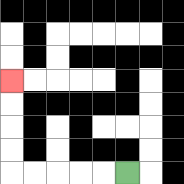{'start': '[5, 7]', 'end': '[0, 3]', 'path_directions': 'L,L,L,L,L,U,U,U,U', 'path_coordinates': '[[5, 7], [4, 7], [3, 7], [2, 7], [1, 7], [0, 7], [0, 6], [0, 5], [0, 4], [0, 3]]'}